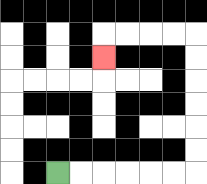{'start': '[2, 7]', 'end': '[4, 2]', 'path_directions': 'R,R,R,R,R,R,U,U,U,U,U,U,L,L,L,L,D', 'path_coordinates': '[[2, 7], [3, 7], [4, 7], [5, 7], [6, 7], [7, 7], [8, 7], [8, 6], [8, 5], [8, 4], [8, 3], [8, 2], [8, 1], [7, 1], [6, 1], [5, 1], [4, 1], [4, 2]]'}